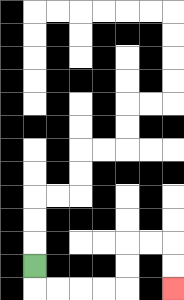{'start': '[1, 11]', 'end': '[7, 12]', 'path_directions': 'D,R,R,R,R,U,U,R,R,D,D', 'path_coordinates': '[[1, 11], [1, 12], [2, 12], [3, 12], [4, 12], [5, 12], [5, 11], [5, 10], [6, 10], [7, 10], [7, 11], [7, 12]]'}